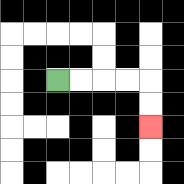{'start': '[2, 3]', 'end': '[6, 5]', 'path_directions': 'R,R,R,R,D,D', 'path_coordinates': '[[2, 3], [3, 3], [4, 3], [5, 3], [6, 3], [6, 4], [6, 5]]'}